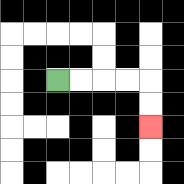{'start': '[2, 3]', 'end': '[6, 5]', 'path_directions': 'R,R,R,R,D,D', 'path_coordinates': '[[2, 3], [3, 3], [4, 3], [5, 3], [6, 3], [6, 4], [6, 5]]'}